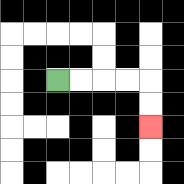{'start': '[2, 3]', 'end': '[6, 5]', 'path_directions': 'R,R,R,R,D,D', 'path_coordinates': '[[2, 3], [3, 3], [4, 3], [5, 3], [6, 3], [6, 4], [6, 5]]'}